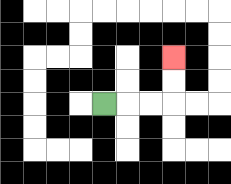{'start': '[4, 4]', 'end': '[7, 2]', 'path_directions': 'R,R,R,U,U', 'path_coordinates': '[[4, 4], [5, 4], [6, 4], [7, 4], [7, 3], [7, 2]]'}